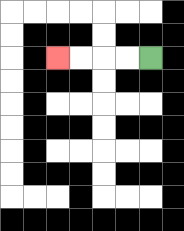{'start': '[6, 2]', 'end': '[2, 2]', 'path_directions': 'L,L,L,L', 'path_coordinates': '[[6, 2], [5, 2], [4, 2], [3, 2], [2, 2]]'}